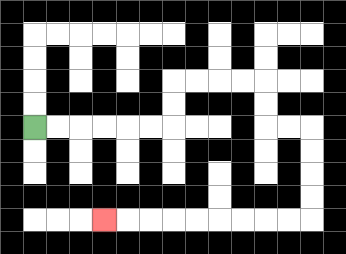{'start': '[1, 5]', 'end': '[4, 9]', 'path_directions': 'R,R,R,R,R,R,U,U,R,R,R,R,D,D,R,R,D,D,D,D,L,L,L,L,L,L,L,L,L', 'path_coordinates': '[[1, 5], [2, 5], [3, 5], [4, 5], [5, 5], [6, 5], [7, 5], [7, 4], [7, 3], [8, 3], [9, 3], [10, 3], [11, 3], [11, 4], [11, 5], [12, 5], [13, 5], [13, 6], [13, 7], [13, 8], [13, 9], [12, 9], [11, 9], [10, 9], [9, 9], [8, 9], [7, 9], [6, 9], [5, 9], [4, 9]]'}